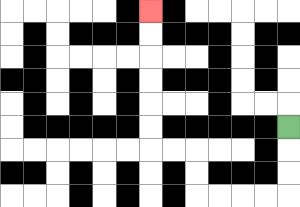{'start': '[12, 5]', 'end': '[6, 0]', 'path_directions': 'D,D,D,L,L,L,L,U,U,L,L,U,U,U,U,U,U', 'path_coordinates': '[[12, 5], [12, 6], [12, 7], [12, 8], [11, 8], [10, 8], [9, 8], [8, 8], [8, 7], [8, 6], [7, 6], [6, 6], [6, 5], [6, 4], [6, 3], [6, 2], [6, 1], [6, 0]]'}